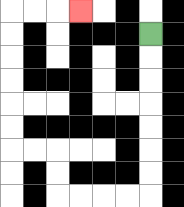{'start': '[6, 1]', 'end': '[3, 0]', 'path_directions': 'D,D,D,D,D,D,D,L,L,L,L,U,U,L,L,U,U,U,U,U,U,R,R,R', 'path_coordinates': '[[6, 1], [6, 2], [6, 3], [6, 4], [6, 5], [6, 6], [6, 7], [6, 8], [5, 8], [4, 8], [3, 8], [2, 8], [2, 7], [2, 6], [1, 6], [0, 6], [0, 5], [0, 4], [0, 3], [0, 2], [0, 1], [0, 0], [1, 0], [2, 0], [3, 0]]'}